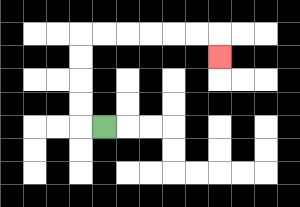{'start': '[4, 5]', 'end': '[9, 2]', 'path_directions': 'L,U,U,U,U,R,R,R,R,R,R,D', 'path_coordinates': '[[4, 5], [3, 5], [3, 4], [3, 3], [3, 2], [3, 1], [4, 1], [5, 1], [6, 1], [7, 1], [8, 1], [9, 1], [9, 2]]'}